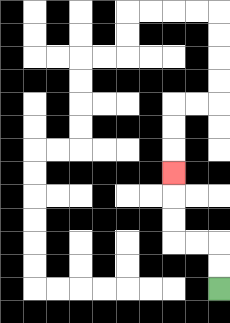{'start': '[9, 12]', 'end': '[7, 7]', 'path_directions': 'U,U,L,L,U,U,U', 'path_coordinates': '[[9, 12], [9, 11], [9, 10], [8, 10], [7, 10], [7, 9], [7, 8], [7, 7]]'}